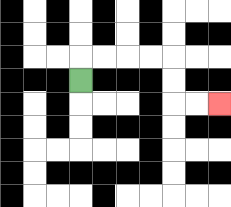{'start': '[3, 3]', 'end': '[9, 4]', 'path_directions': 'U,R,R,R,R,D,D,R,R', 'path_coordinates': '[[3, 3], [3, 2], [4, 2], [5, 2], [6, 2], [7, 2], [7, 3], [7, 4], [8, 4], [9, 4]]'}